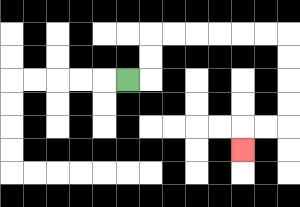{'start': '[5, 3]', 'end': '[10, 6]', 'path_directions': 'R,U,U,R,R,R,R,R,R,D,D,D,D,L,L,D', 'path_coordinates': '[[5, 3], [6, 3], [6, 2], [6, 1], [7, 1], [8, 1], [9, 1], [10, 1], [11, 1], [12, 1], [12, 2], [12, 3], [12, 4], [12, 5], [11, 5], [10, 5], [10, 6]]'}